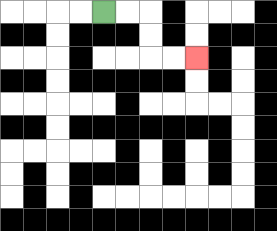{'start': '[4, 0]', 'end': '[8, 2]', 'path_directions': 'R,R,D,D,R,R', 'path_coordinates': '[[4, 0], [5, 0], [6, 0], [6, 1], [6, 2], [7, 2], [8, 2]]'}